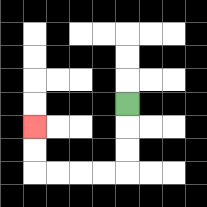{'start': '[5, 4]', 'end': '[1, 5]', 'path_directions': 'D,D,D,L,L,L,L,U,U', 'path_coordinates': '[[5, 4], [5, 5], [5, 6], [5, 7], [4, 7], [3, 7], [2, 7], [1, 7], [1, 6], [1, 5]]'}